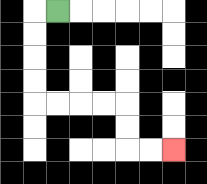{'start': '[2, 0]', 'end': '[7, 6]', 'path_directions': 'L,D,D,D,D,R,R,R,R,D,D,R,R', 'path_coordinates': '[[2, 0], [1, 0], [1, 1], [1, 2], [1, 3], [1, 4], [2, 4], [3, 4], [4, 4], [5, 4], [5, 5], [5, 6], [6, 6], [7, 6]]'}